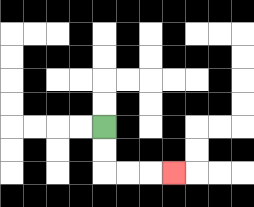{'start': '[4, 5]', 'end': '[7, 7]', 'path_directions': 'D,D,R,R,R', 'path_coordinates': '[[4, 5], [4, 6], [4, 7], [5, 7], [6, 7], [7, 7]]'}